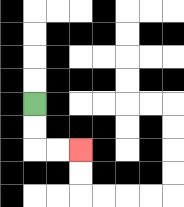{'start': '[1, 4]', 'end': '[3, 6]', 'path_directions': 'D,D,R,R', 'path_coordinates': '[[1, 4], [1, 5], [1, 6], [2, 6], [3, 6]]'}